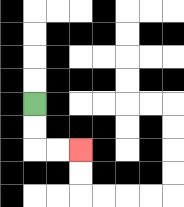{'start': '[1, 4]', 'end': '[3, 6]', 'path_directions': 'D,D,R,R', 'path_coordinates': '[[1, 4], [1, 5], [1, 6], [2, 6], [3, 6]]'}